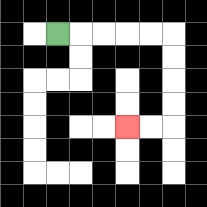{'start': '[2, 1]', 'end': '[5, 5]', 'path_directions': 'R,R,R,R,R,D,D,D,D,L,L', 'path_coordinates': '[[2, 1], [3, 1], [4, 1], [5, 1], [6, 1], [7, 1], [7, 2], [7, 3], [7, 4], [7, 5], [6, 5], [5, 5]]'}